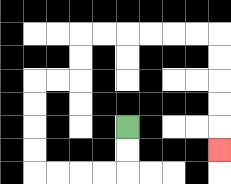{'start': '[5, 5]', 'end': '[9, 6]', 'path_directions': 'D,D,L,L,L,L,U,U,U,U,R,R,U,U,R,R,R,R,R,R,D,D,D,D,D', 'path_coordinates': '[[5, 5], [5, 6], [5, 7], [4, 7], [3, 7], [2, 7], [1, 7], [1, 6], [1, 5], [1, 4], [1, 3], [2, 3], [3, 3], [3, 2], [3, 1], [4, 1], [5, 1], [6, 1], [7, 1], [8, 1], [9, 1], [9, 2], [9, 3], [9, 4], [9, 5], [9, 6]]'}